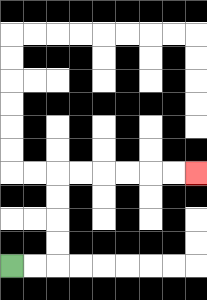{'start': '[0, 11]', 'end': '[8, 7]', 'path_directions': 'R,R,U,U,U,U,R,R,R,R,R,R', 'path_coordinates': '[[0, 11], [1, 11], [2, 11], [2, 10], [2, 9], [2, 8], [2, 7], [3, 7], [4, 7], [5, 7], [6, 7], [7, 7], [8, 7]]'}